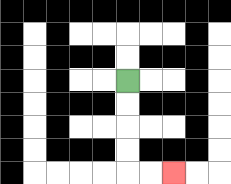{'start': '[5, 3]', 'end': '[7, 7]', 'path_directions': 'D,D,D,D,R,R', 'path_coordinates': '[[5, 3], [5, 4], [5, 5], [5, 6], [5, 7], [6, 7], [7, 7]]'}